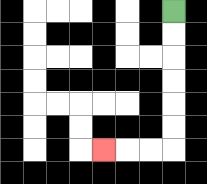{'start': '[7, 0]', 'end': '[4, 6]', 'path_directions': 'D,D,D,D,D,D,L,L,L', 'path_coordinates': '[[7, 0], [7, 1], [7, 2], [7, 3], [7, 4], [7, 5], [7, 6], [6, 6], [5, 6], [4, 6]]'}